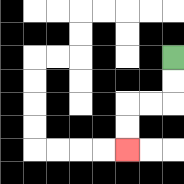{'start': '[7, 2]', 'end': '[5, 6]', 'path_directions': 'D,D,L,L,D,D', 'path_coordinates': '[[7, 2], [7, 3], [7, 4], [6, 4], [5, 4], [5, 5], [5, 6]]'}